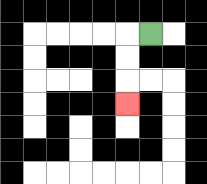{'start': '[6, 1]', 'end': '[5, 4]', 'path_directions': 'L,D,D,D', 'path_coordinates': '[[6, 1], [5, 1], [5, 2], [5, 3], [5, 4]]'}